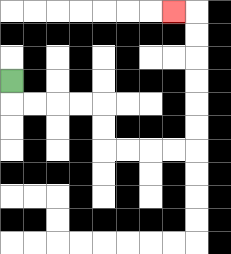{'start': '[0, 3]', 'end': '[7, 0]', 'path_directions': 'D,R,R,R,R,D,D,R,R,R,R,U,U,U,U,U,U,L', 'path_coordinates': '[[0, 3], [0, 4], [1, 4], [2, 4], [3, 4], [4, 4], [4, 5], [4, 6], [5, 6], [6, 6], [7, 6], [8, 6], [8, 5], [8, 4], [8, 3], [8, 2], [8, 1], [8, 0], [7, 0]]'}